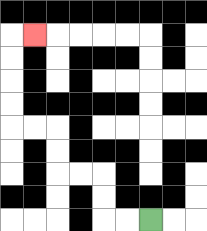{'start': '[6, 9]', 'end': '[1, 1]', 'path_directions': 'L,L,U,U,L,L,U,U,L,L,U,U,U,U,R', 'path_coordinates': '[[6, 9], [5, 9], [4, 9], [4, 8], [4, 7], [3, 7], [2, 7], [2, 6], [2, 5], [1, 5], [0, 5], [0, 4], [0, 3], [0, 2], [0, 1], [1, 1]]'}